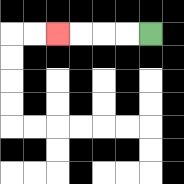{'start': '[6, 1]', 'end': '[2, 1]', 'path_directions': 'L,L,L,L', 'path_coordinates': '[[6, 1], [5, 1], [4, 1], [3, 1], [2, 1]]'}